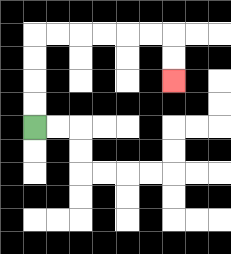{'start': '[1, 5]', 'end': '[7, 3]', 'path_directions': 'U,U,U,U,R,R,R,R,R,R,D,D', 'path_coordinates': '[[1, 5], [1, 4], [1, 3], [1, 2], [1, 1], [2, 1], [3, 1], [4, 1], [5, 1], [6, 1], [7, 1], [7, 2], [7, 3]]'}